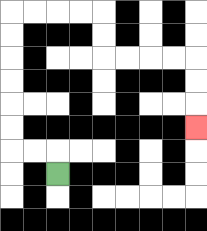{'start': '[2, 7]', 'end': '[8, 5]', 'path_directions': 'U,L,L,U,U,U,U,U,U,R,R,R,R,D,D,R,R,R,R,D,D,D', 'path_coordinates': '[[2, 7], [2, 6], [1, 6], [0, 6], [0, 5], [0, 4], [0, 3], [0, 2], [0, 1], [0, 0], [1, 0], [2, 0], [3, 0], [4, 0], [4, 1], [4, 2], [5, 2], [6, 2], [7, 2], [8, 2], [8, 3], [8, 4], [8, 5]]'}